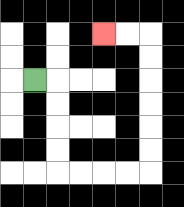{'start': '[1, 3]', 'end': '[4, 1]', 'path_directions': 'R,D,D,D,D,R,R,R,R,U,U,U,U,U,U,L,L', 'path_coordinates': '[[1, 3], [2, 3], [2, 4], [2, 5], [2, 6], [2, 7], [3, 7], [4, 7], [5, 7], [6, 7], [6, 6], [6, 5], [6, 4], [6, 3], [6, 2], [6, 1], [5, 1], [4, 1]]'}